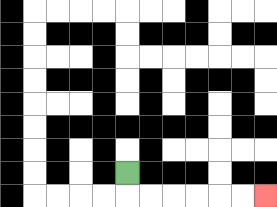{'start': '[5, 7]', 'end': '[11, 8]', 'path_directions': 'D,R,R,R,R,R,R', 'path_coordinates': '[[5, 7], [5, 8], [6, 8], [7, 8], [8, 8], [9, 8], [10, 8], [11, 8]]'}